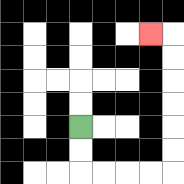{'start': '[3, 5]', 'end': '[6, 1]', 'path_directions': 'D,D,R,R,R,R,U,U,U,U,U,U,L', 'path_coordinates': '[[3, 5], [3, 6], [3, 7], [4, 7], [5, 7], [6, 7], [7, 7], [7, 6], [7, 5], [7, 4], [7, 3], [7, 2], [7, 1], [6, 1]]'}